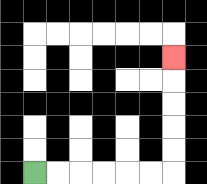{'start': '[1, 7]', 'end': '[7, 2]', 'path_directions': 'R,R,R,R,R,R,U,U,U,U,U', 'path_coordinates': '[[1, 7], [2, 7], [3, 7], [4, 7], [5, 7], [6, 7], [7, 7], [7, 6], [7, 5], [7, 4], [7, 3], [7, 2]]'}